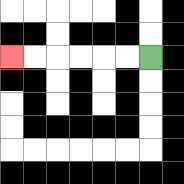{'start': '[6, 2]', 'end': '[0, 2]', 'path_directions': 'L,L,L,L,L,L', 'path_coordinates': '[[6, 2], [5, 2], [4, 2], [3, 2], [2, 2], [1, 2], [0, 2]]'}